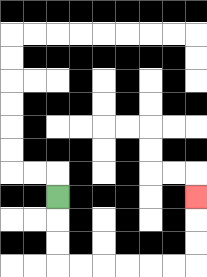{'start': '[2, 8]', 'end': '[8, 8]', 'path_directions': 'D,D,D,R,R,R,R,R,R,U,U,U', 'path_coordinates': '[[2, 8], [2, 9], [2, 10], [2, 11], [3, 11], [4, 11], [5, 11], [6, 11], [7, 11], [8, 11], [8, 10], [8, 9], [8, 8]]'}